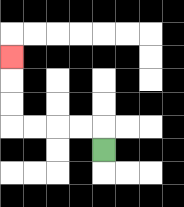{'start': '[4, 6]', 'end': '[0, 2]', 'path_directions': 'U,L,L,L,L,U,U,U', 'path_coordinates': '[[4, 6], [4, 5], [3, 5], [2, 5], [1, 5], [0, 5], [0, 4], [0, 3], [0, 2]]'}